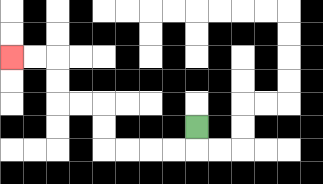{'start': '[8, 5]', 'end': '[0, 2]', 'path_directions': 'D,L,L,L,L,U,U,L,L,U,U,L,L', 'path_coordinates': '[[8, 5], [8, 6], [7, 6], [6, 6], [5, 6], [4, 6], [4, 5], [4, 4], [3, 4], [2, 4], [2, 3], [2, 2], [1, 2], [0, 2]]'}